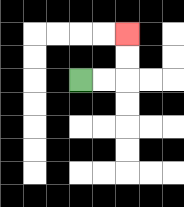{'start': '[3, 3]', 'end': '[5, 1]', 'path_directions': 'R,R,U,U', 'path_coordinates': '[[3, 3], [4, 3], [5, 3], [5, 2], [5, 1]]'}